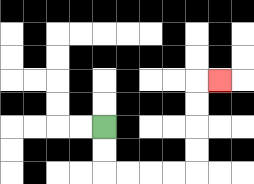{'start': '[4, 5]', 'end': '[9, 3]', 'path_directions': 'D,D,R,R,R,R,U,U,U,U,R', 'path_coordinates': '[[4, 5], [4, 6], [4, 7], [5, 7], [6, 7], [7, 7], [8, 7], [8, 6], [8, 5], [8, 4], [8, 3], [9, 3]]'}